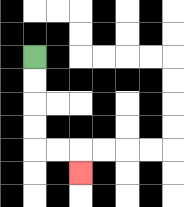{'start': '[1, 2]', 'end': '[3, 7]', 'path_directions': 'D,D,D,D,R,R,D', 'path_coordinates': '[[1, 2], [1, 3], [1, 4], [1, 5], [1, 6], [2, 6], [3, 6], [3, 7]]'}